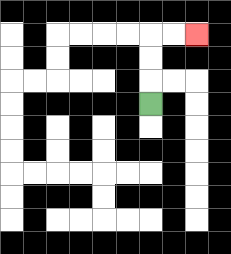{'start': '[6, 4]', 'end': '[8, 1]', 'path_directions': 'U,U,U,R,R', 'path_coordinates': '[[6, 4], [6, 3], [6, 2], [6, 1], [7, 1], [8, 1]]'}